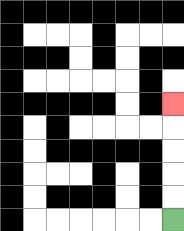{'start': '[7, 9]', 'end': '[7, 4]', 'path_directions': 'U,U,U,U,U', 'path_coordinates': '[[7, 9], [7, 8], [7, 7], [7, 6], [7, 5], [7, 4]]'}